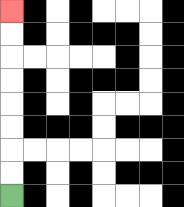{'start': '[0, 8]', 'end': '[0, 0]', 'path_directions': 'U,U,U,U,U,U,U,U', 'path_coordinates': '[[0, 8], [0, 7], [0, 6], [0, 5], [0, 4], [0, 3], [0, 2], [0, 1], [0, 0]]'}